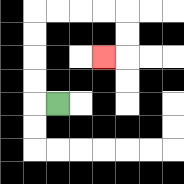{'start': '[2, 4]', 'end': '[4, 2]', 'path_directions': 'L,U,U,U,U,R,R,R,R,D,D,L', 'path_coordinates': '[[2, 4], [1, 4], [1, 3], [1, 2], [1, 1], [1, 0], [2, 0], [3, 0], [4, 0], [5, 0], [5, 1], [5, 2], [4, 2]]'}